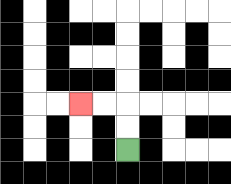{'start': '[5, 6]', 'end': '[3, 4]', 'path_directions': 'U,U,L,L', 'path_coordinates': '[[5, 6], [5, 5], [5, 4], [4, 4], [3, 4]]'}